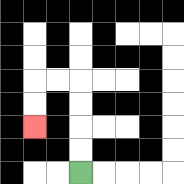{'start': '[3, 7]', 'end': '[1, 5]', 'path_directions': 'U,U,U,U,L,L,D,D', 'path_coordinates': '[[3, 7], [3, 6], [3, 5], [3, 4], [3, 3], [2, 3], [1, 3], [1, 4], [1, 5]]'}